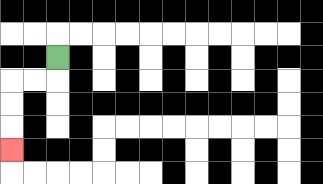{'start': '[2, 2]', 'end': '[0, 6]', 'path_directions': 'D,L,L,D,D,D', 'path_coordinates': '[[2, 2], [2, 3], [1, 3], [0, 3], [0, 4], [0, 5], [0, 6]]'}